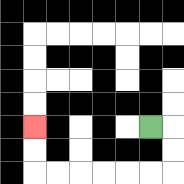{'start': '[6, 5]', 'end': '[1, 5]', 'path_directions': 'R,D,D,L,L,L,L,L,L,U,U', 'path_coordinates': '[[6, 5], [7, 5], [7, 6], [7, 7], [6, 7], [5, 7], [4, 7], [3, 7], [2, 7], [1, 7], [1, 6], [1, 5]]'}